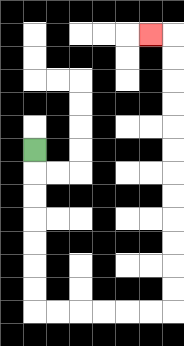{'start': '[1, 6]', 'end': '[6, 1]', 'path_directions': 'D,D,D,D,D,D,D,R,R,R,R,R,R,U,U,U,U,U,U,U,U,U,U,U,U,L', 'path_coordinates': '[[1, 6], [1, 7], [1, 8], [1, 9], [1, 10], [1, 11], [1, 12], [1, 13], [2, 13], [3, 13], [4, 13], [5, 13], [6, 13], [7, 13], [7, 12], [7, 11], [7, 10], [7, 9], [7, 8], [7, 7], [7, 6], [7, 5], [7, 4], [7, 3], [7, 2], [7, 1], [6, 1]]'}